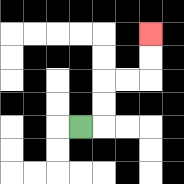{'start': '[3, 5]', 'end': '[6, 1]', 'path_directions': 'R,U,U,R,R,U,U', 'path_coordinates': '[[3, 5], [4, 5], [4, 4], [4, 3], [5, 3], [6, 3], [6, 2], [6, 1]]'}